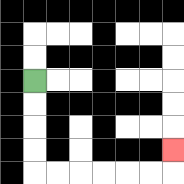{'start': '[1, 3]', 'end': '[7, 6]', 'path_directions': 'D,D,D,D,R,R,R,R,R,R,U', 'path_coordinates': '[[1, 3], [1, 4], [1, 5], [1, 6], [1, 7], [2, 7], [3, 7], [4, 7], [5, 7], [6, 7], [7, 7], [7, 6]]'}